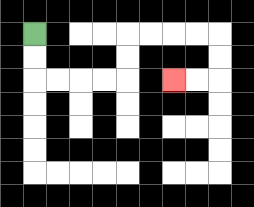{'start': '[1, 1]', 'end': '[7, 3]', 'path_directions': 'D,D,R,R,R,R,U,U,R,R,R,R,D,D,L,L', 'path_coordinates': '[[1, 1], [1, 2], [1, 3], [2, 3], [3, 3], [4, 3], [5, 3], [5, 2], [5, 1], [6, 1], [7, 1], [8, 1], [9, 1], [9, 2], [9, 3], [8, 3], [7, 3]]'}